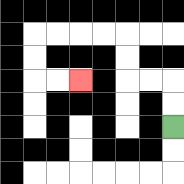{'start': '[7, 5]', 'end': '[3, 3]', 'path_directions': 'U,U,L,L,U,U,L,L,L,L,D,D,R,R', 'path_coordinates': '[[7, 5], [7, 4], [7, 3], [6, 3], [5, 3], [5, 2], [5, 1], [4, 1], [3, 1], [2, 1], [1, 1], [1, 2], [1, 3], [2, 3], [3, 3]]'}